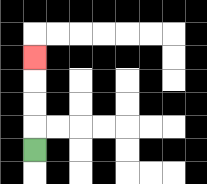{'start': '[1, 6]', 'end': '[1, 2]', 'path_directions': 'U,U,U,U', 'path_coordinates': '[[1, 6], [1, 5], [1, 4], [1, 3], [1, 2]]'}